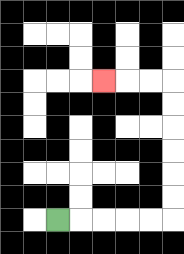{'start': '[2, 9]', 'end': '[4, 3]', 'path_directions': 'R,R,R,R,R,U,U,U,U,U,U,L,L,L', 'path_coordinates': '[[2, 9], [3, 9], [4, 9], [5, 9], [6, 9], [7, 9], [7, 8], [7, 7], [7, 6], [7, 5], [7, 4], [7, 3], [6, 3], [5, 3], [4, 3]]'}